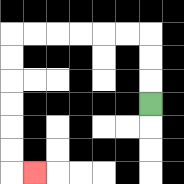{'start': '[6, 4]', 'end': '[1, 7]', 'path_directions': 'U,U,U,L,L,L,L,L,L,D,D,D,D,D,D,R', 'path_coordinates': '[[6, 4], [6, 3], [6, 2], [6, 1], [5, 1], [4, 1], [3, 1], [2, 1], [1, 1], [0, 1], [0, 2], [0, 3], [0, 4], [0, 5], [0, 6], [0, 7], [1, 7]]'}